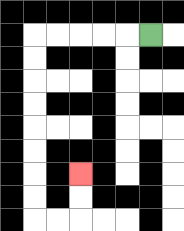{'start': '[6, 1]', 'end': '[3, 7]', 'path_directions': 'L,L,L,L,L,D,D,D,D,D,D,D,D,R,R,U,U', 'path_coordinates': '[[6, 1], [5, 1], [4, 1], [3, 1], [2, 1], [1, 1], [1, 2], [1, 3], [1, 4], [1, 5], [1, 6], [1, 7], [1, 8], [1, 9], [2, 9], [3, 9], [3, 8], [3, 7]]'}